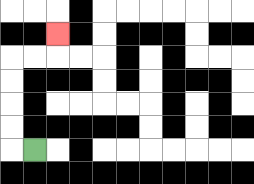{'start': '[1, 6]', 'end': '[2, 1]', 'path_directions': 'L,U,U,U,U,R,R,U', 'path_coordinates': '[[1, 6], [0, 6], [0, 5], [0, 4], [0, 3], [0, 2], [1, 2], [2, 2], [2, 1]]'}